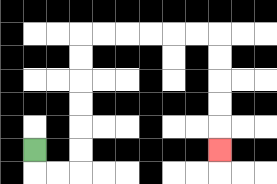{'start': '[1, 6]', 'end': '[9, 6]', 'path_directions': 'D,R,R,U,U,U,U,U,U,R,R,R,R,R,R,D,D,D,D,D', 'path_coordinates': '[[1, 6], [1, 7], [2, 7], [3, 7], [3, 6], [3, 5], [3, 4], [3, 3], [3, 2], [3, 1], [4, 1], [5, 1], [6, 1], [7, 1], [8, 1], [9, 1], [9, 2], [9, 3], [9, 4], [9, 5], [9, 6]]'}